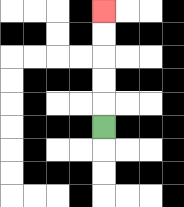{'start': '[4, 5]', 'end': '[4, 0]', 'path_directions': 'U,U,U,U,U', 'path_coordinates': '[[4, 5], [4, 4], [4, 3], [4, 2], [4, 1], [4, 0]]'}